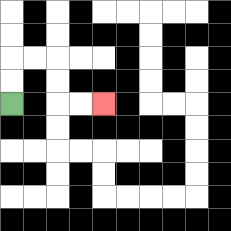{'start': '[0, 4]', 'end': '[4, 4]', 'path_directions': 'U,U,R,R,D,D,R,R', 'path_coordinates': '[[0, 4], [0, 3], [0, 2], [1, 2], [2, 2], [2, 3], [2, 4], [3, 4], [4, 4]]'}